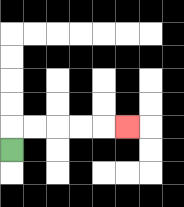{'start': '[0, 6]', 'end': '[5, 5]', 'path_directions': 'U,R,R,R,R,R', 'path_coordinates': '[[0, 6], [0, 5], [1, 5], [2, 5], [3, 5], [4, 5], [5, 5]]'}